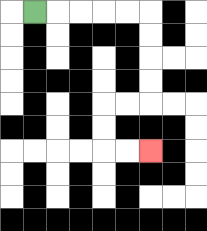{'start': '[1, 0]', 'end': '[6, 6]', 'path_directions': 'R,R,R,R,R,D,D,D,D,L,L,D,D,R,R', 'path_coordinates': '[[1, 0], [2, 0], [3, 0], [4, 0], [5, 0], [6, 0], [6, 1], [6, 2], [6, 3], [6, 4], [5, 4], [4, 4], [4, 5], [4, 6], [5, 6], [6, 6]]'}